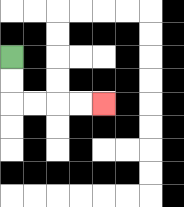{'start': '[0, 2]', 'end': '[4, 4]', 'path_directions': 'D,D,R,R,R,R', 'path_coordinates': '[[0, 2], [0, 3], [0, 4], [1, 4], [2, 4], [3, 4], [4, 4]]'}